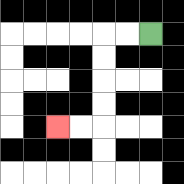{'start': '[6, 1]', 'end': '[2, 5]', 'path_directions': 'L,L,D,D,D,D,L,L', 'path_coordinates': '[[6, 1], [5, 1], [4, 1], [4, 2], [4, 3], [4, 4], [4, 5], [3, 5], [2, 5]]'}